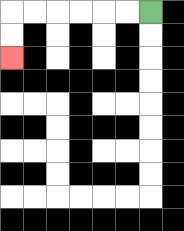{'start': '[6, 0]', 'end': '[0, 2]', 'path_directions': 'L,L,L,L,L,L,D,D', 'path_coordinates': '[[6, 0], [5, 0], [4, 0], [3, 0], [2, 0], [1, 0], [0, 0], [0, 1], [0, 2]]'}